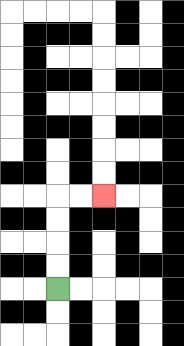{'start': '[2, 12]', 'end': '[4, 8]', 'path_directions': 'U,U,U,U,R,R', 'path_coordinates': '[[2, 12], [2, 11], [2, 10], [2, 9], [2, 8], [3, 8], [4, 8]]'}